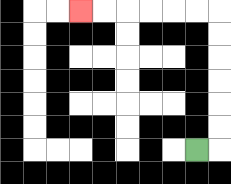{'start': '[8, 6]', 'end': '[3, 0]', 'path_directions': 'R,U,U,U,U,U,U,L,L,L,L,L,L', 'path_coordinates': '[[8, 6], [9, 6], [9, 5], [9, 4], [9, 3], [9, 2], [9, 1], [9, 0], [8, 0], [7, 0], [6, 0], [5, 0], [4, 0], [3, 0]]'}